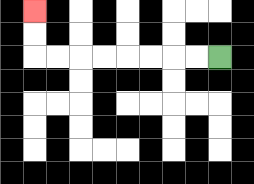{'start': '[9, 2]', 'end': '[1, 0]', 'path_directions': 'L,L,L,L,L,L,L,L,U,U', 'path_coordinates': '[[9, 2], [8, 2], [7, 2], [6, 2], [5, 2], [4, 2], [3, 2], [2, 2], [1, 2], [1, 1], [1, 0]]'}